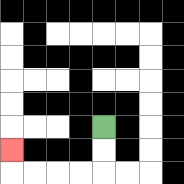{'start': '[4, 5]', 'end': '[0, 6]', 'path_directions': 'D,D,L,L,L,L,U', 'path_coordinates': '[[4, 5], [4, 6], [4, 7], [3, 7], [2, 7], [1, 7], [0, 7], [0, 6]]'}